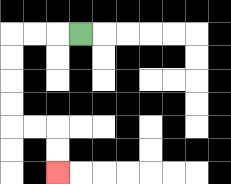{'start': '[3, 1]', 'end': '[2, 7]', 'path_directions': 'L,L,L,D,D,D,D,R,R,D,D', 'path_coordinates': '[[3, 1], [2, 1], [1, 1], [0, 1], [0, 2], [0, 3], [0, 4], [0, 5], [1, 5], [2, 5], [2, 6], [2, 7]]'}